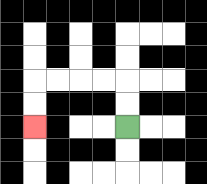{'start': '[5, 5]', 'end': '[1, 5]', 'path_directions': 'U,U,L,L,L,L,D,D', 'path_coordinates': '[[5, 5], [5, 4], [5, 3], [4, 3], [3, 3], [2, 3], [1, 3], [1, 4], [1, 5]]'}